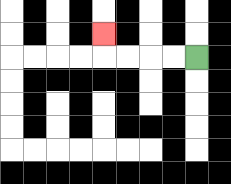{'start': '[8, 2]', 'end': '[4, 1]', 'path_directions': 'L,L,L,L,U', 'path_coordinates': '[[8, 2], [7, 2], [6, 2], [5, 2], [4, 2], [4, 1]]'}